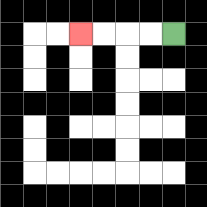{'start': '[7, 1]', 'end': '[3, 1]', 'path_directions': 'L,L,L,L', 'path_coordinates': '[[7, 1], [6, 1], [5, 1], [4, 1], [3, 1]]'}